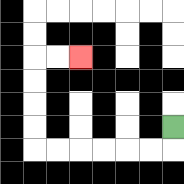{'start': '[7, 5]', 'end': '[3, 2]', 'path_directions': 'D,L,L,L,L,L,L,U,U,U,U,R,R', 'path_coordinates': '[[7, 5], [7, 6], [6, 6], [5, 6], [4, 6], [3, 6], [2, 6], [1, 6], [1, 5], [1, 4], [1, 3], [1, 2], [2, 2], [3, 2]]'}